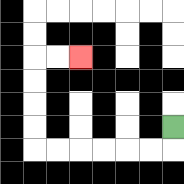{'start': '[7, 5]', 'end': '[3, 2]', 'path_directions': 'D,L,L,L,L,L,L,U,U,U,U,R,R', 'path_coordinates': '[[7, 5], [7, 6], [6, 6], [5, 6], [4, 6], [3, 6], [2, 6], [1, 6], [1, 5], [1, 4], [1, 3], [1, 2], [2, 2], [3, 2]]'}